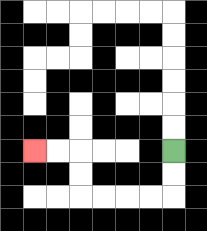{'start': '[7, 6]', 'end': '[1, 6]', 'path_directions': 'D,D,L,L,L,L,U,U,L,L', 'path_coordinates': '[[7, 6], [7, 7], [7, 8], [6, 8], [5, 8], [4, 8], [3, 8], [3, 7], [3, 6], [2, 6], [1, 6]]'}